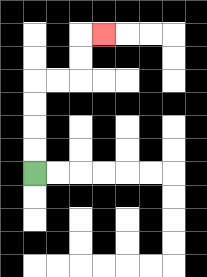{'start': '[1, 7]', 'end': '[4, 1]', 'path_directions': 'U,U,U,U,R,R,U,U,R', 'path_coordinates': '[[1, 7], [1, 6], [1, 5], [1, 4], [1, 3], [2, 3], [3, 3], [3, 2], [3, 1], [4, 1]]'}